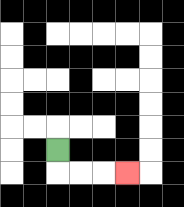{'start': '[2, 6]', 'end': '[5, 7]', 'path_directions': 'D,R,R,R', 'path_coordinates': '[[2, 6], [2, 7], [3, 7], [4, 7], [5, 7]]'}